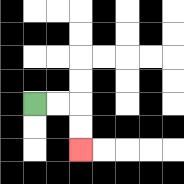{'start': '[1, 4]', 'end': '[3, 6]', 'path_directions': 'R,R,D,D', 'path_coordinates': '[[1, 4], [2, 4], [3, 4], [3, 5], [3, 6]]'}